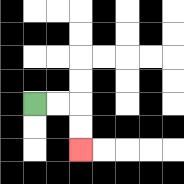{'start': '[1, 4]', 'end': '[3, 6]', 'path_directions': 'R,R,D,D', 'path_coordinates': '[[1, 4], [2, 4], [3, 4], [3, 5], [3, 6]]'}